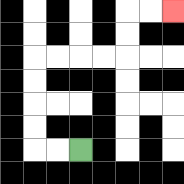{'start': '[3, 6]', 'end': '[7, 0]', 'path_directions': 'L,L,U,U,U,U,R,R,R,R,U,U,R,R', 'path_coordinates': '[[3, 6], [2, 6], [1, 6], [1, 5], [1, 4], [1, 3], [1, 2], [2, 2], [3, 2], [4, 2], [5, 2], [5, 1], [5, 0], [6, 0], [7, 0]]'}